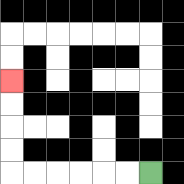{'start': '[6, 7]', 'end': '[0, 3]', 'path_directions': 'L,L,L,L,L,L,U,U,U,U', 'path_coordinates': '[[6, 7], [5, 7], [4, 7], [3, 7], [2, 7], [1, 7], [0, 7], [0, 6], [0, 5], [0, 4], [0, 3]]'}